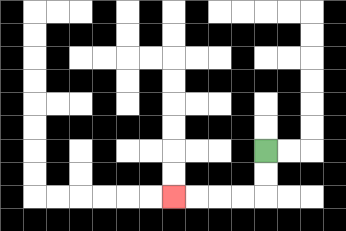{'start': '[11, 6]', 'end': '[7, 8]', 'path_directions': 'D,D,L,L,L,L', 'path_coordinates': '[[11, 6], [11, 7], [11, 8], [10, 8], [9, 8], [8, 8], [7, 8]]'}